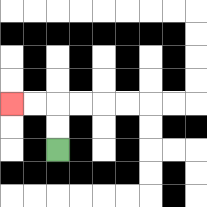{'start': '[2, 6]', 'end': '[0, 4]', 'path_directions': 'U,U,L,L', 'path_coordinates': '[[2, 6], [2, 5], [2, 4], [1, 4], [0, 4]]'}